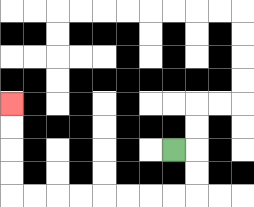{'start': '[7, 6]', 'end': '[0, 4]', 'path_directions': 'R,D,D,L,L,L,L,L,L,L,L,U,U,U,U', 'path_coordinates': '[[7, 6], [8, 6], [8, 7], [8, 8], [7, 8], [6, 8], [5, 8], [4, 8], [3, 8], [2, 8], [1, 8], [0, 8], [0, 7], [0, 6], [0, 5], [0, 4]]'}